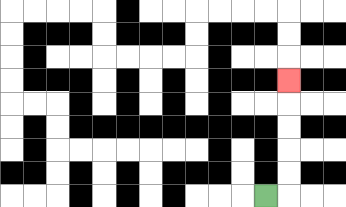{'start': '[11, 8]', 'end': '[12, 3]', 'path_directions': 'R,U,U,U,U,U', 'path_coordinates': '[[11, 8], [12, 8], [12, 7], [12, 6], [12, 5], [12, 4], [12, 3]]'}